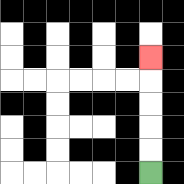{'start': '[6, 7]', 'end': '[6, 2]', 'path_directions': 'U,U,U,U,U', 'path_coordinates': '[[6, 7], [6, 6], [6, 5], [6, 4], [6, 3], [6, 2]]'}